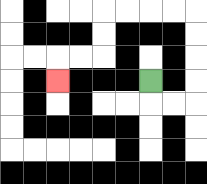{'start': '[6, 3]', 'end': '[2, 3]', 'path_directions': 'D,R,R,U,U,U,U,L,L,L,L,D,D,L,L,D', 'path_coordinates': '[[6, 3], [6, 4], [7, 4], [8, 4], [8, 3], [8, 2], [8, 1], [8, 0], [7, 0], [6, 0], [5, 0], [4, 0], [4, 1], [4, 2], [3, 2], [2, 2], [2, 3]]'}